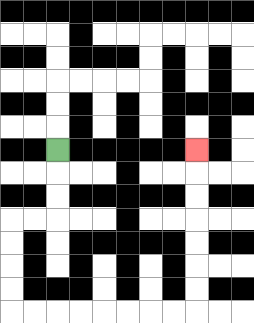{'start': '[2, 6]', 'end': '[8, 6]', 'path_directions': 'D,D,D,L,L,D,D,D,D,R,R,R,R,R,R,R,R,U,U,U,U,U,U,U', 'path_coordinates': '[[2, 6], [2, 7], [2, 8], [2, 9], [1, 9], [0, 9], [0, 10], [0, 11], [0, 12], [0, 13], [1, 13], [2, 13], [3, 13], [4, 13], [5, 13], [6, 13], [7, 13], [8, 13], [8, 12], [8, 11], [8, 10], [8, 9], [8, 8], [8, 7], [8, 6]]'}